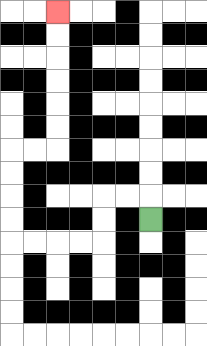{'start': '[6, 9]', 'end': '[2, 0]', 'path_directions': 'U,L,L,D,D,L,L,L,L,U,U,U,U,R,R,U,U,U,U,U,U', 'path_coordinates': '[[6, 9], [6, 8], [5, 8], [4, 8], [4, 9], [4, 10], [3, 10], [2, 10], [1, 10], [0, 10], [0, 9], [0, 8], [0, 7], [0, 6], [1, 6], [2, 6], [2, 5], [2, 4], [2, 3], [2, 2], [2, 1], [2, 0]]'}